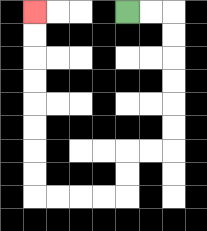{'start': '[5, 0]', 'end': '[1, 0]', 'path_directions': 'R,R,D,D,D,D,D,D,L,L,D,D,L,L,L,L,U,U,U,U,U,U,U,U', 'path_coordinates': '[[5, 0], [6, 0], [7, 0], [7, 1], [7, 2], [7, 3], [7, 4], [7, 5], [7, 6], [6, 6], [5, 6], [5, 7], [5, 8], [4, 8], [3, 8], [2, 8], [1, 8], [1, 7], [1, 6], [1, 5], [1, 4], [1, 3], [1, 2], [1, 1], [1, 0]]'}